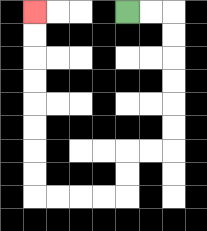{'start': '[5, 0]', 'end': '[1, 0]', 'path_directions': 'R,R,D,D,D,D,D,D,L,L,D,D,L,L,L,L,U,U,U,U,U,U,U,U', 'path_coordinates': '[[5, 0], [6, 0], [7, 0], [7, 1], [7, 2], [7, 3], [7, 4], [7, 5], [7, 6], [6, 6], [5, 6], [5, 7], [5, 8], [4, 8], [3, 8], [2, 8], [1, 8], [1, 7], [1, 6], [1, 5], [1, 4], [1, 3], [1, 2], [1, 1], [1, 0]]'}